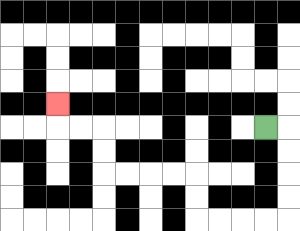{'start': '[11, 5]', 'end': '[2, 4]', 'path_directions': 'R,D,D,D,D,L,L,L,L,U,U,L,L,L,L,U,U,L,L,U', 'path_coordinates': '[[11, 5], [12, 5], [12, 6], [12, 7], [12, 8], [12, 9], [11, 9], [10, 9], [9, 9], [8, 9], [8, 8], [8, 7], [7, 7], [6, 7], [5, 7], [4, 7], [4, 6], [4, 5], [3, 5], [2, 5], [2, 4]]'}